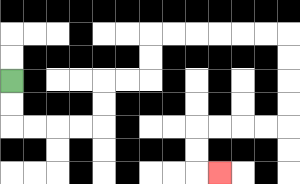{'start': '[0, 3]', 'end': '[9, 7]', 'path_directions': 'D,D,R,R,R,R,U,U,R,R,U,U,R,R,R,R,R,R,D,D,D,D,L,L,L,L,D,D,R', 'path_coordinates': '[[0, 3], [0, 4], [0, 5], [1, 5], [2, 5], [3, 5], [4, 5], [4, 4], [4, 3], [5, 3], [6, 3], [6, 2], [6, 1], [7, 1], [8, 1], [9, 1], [10, 1], [11, 1], [12, 1], [12, 2], [12, 3], [12, 4], [12, 5], [11, 5], [10, 5], [9, 5], [8, 5], [8, 6], [8, 7], [9, 7]]'}